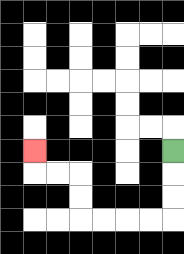{'start': '[7, 6]', 'end': '[1, 6]', 'path_directions': 'D,D,D,L,L,L,L,U,U,L,L,U', 'path_coordinates': '[[7, 6], [7, 7], [7, 8], [7, 9], [6, 9], [5, 9], [4, 9], [3, 9], [3, 8], [3, 7], [2, 7], [1, 7], [1, 6]]'}